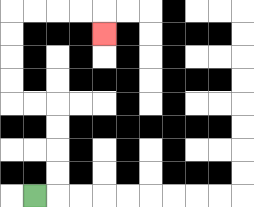{'start': '[1, 8]', 'end': '[4, 1]', 'path_directions': 'R,U,U,U,U,L,L,U,U,U,U,R,R,R,R,D', 'path_coordinates': '[[1, 8], [2, 8], [2, 7], [2, 6], [2, 5], [2, 4], [1, 4], [0, 4], [0, 3], [0, 2], [0, 1], [0, 0], [1, 0], [2, 0], [3, 0], [4, 0], [4, 1]]'}